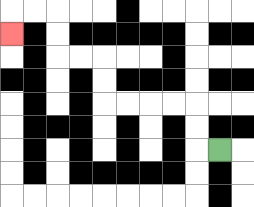{'start': '[9, 6]', 'end': '[0, 1]', 'path_directions': 'L,U,U,L,L,L,L,U,U,L,L,U,U,L,L,D', 'path_coordinates': '[[9, 6], [8, 6], [8, 5], [8, 4], [7, 4], [6, 4], [5, 4], [4, 4], [4, 3], [4, 2], [3, 2], [2, 2], [2, 1], [2, 0], [1, 0], [0, 0], [0, 1]]'}